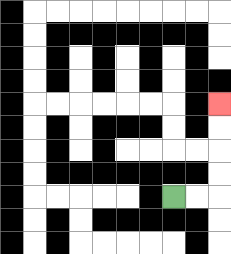{'start': '[7, 8]', 'end': '[9, 4]', 'path_directions': 'R,R,U,U,U,U', 'path_coordinates': '[[7, 8], [8, 8], [9, 8], [9, 7], [9, 6], [9, 5], [9, 4]]'}